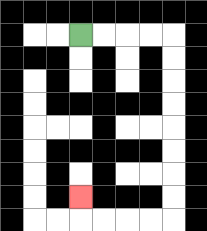{'start': '[3, 1]', 'end': '[3, 8]', 'path_directions': 'R,R,R,R,D,D,D,D,D,D,D,D,L,L,L,L,U', 'path_coordinates': '[[3, 1], [4, 1], [5, 1], [6, 1], [7, 1], [7, 2], [7, 3], [7, 4], [7, 5], [7, 6], [7, 7], [7, 8], [7, 9], [6, 9], [5, 9], [4, 9], [3, 9], [3, 8]]'}